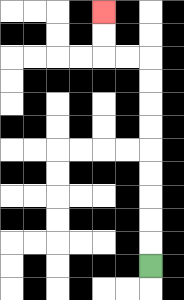{'start': '[6, 11]', 'end': '[4, 0]', 'path_directions': 'U,U,U,U,U,U,U,U,U,L,L,U,U', 'path_coordinates': '[[6, 11], [6, 10], [6, 9], [6, 8], [6, 7], [6, 6], [6, 5], [6, 4], [6, 3], [6, 2], [5, 2], [4, 2], [4, 1], [4, 0]]'}